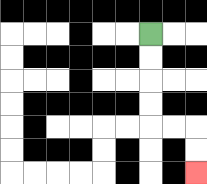{'start': '[6, 1]', 'end': '[8, 7]', 'path_directions': 'D,D,D,D,R,R,D,D', 'path_coordinates': '[[6, 1], [6, 2], [6, 3], [6, 4], [6, 5], [7, 5], [8, 5], [8, 6], [8, 7]]'}